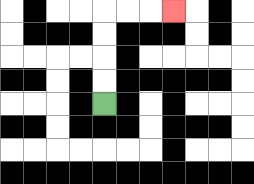{'start': '[4, 4]', 'end': '[7, 0]', 'path_directions': 'U,U,U,U,R,R,R', 'path_coordinates': '[[4, 4], [4, 3], [4, 2], [4, 1], [4, 0], [5, 0], [6, 0], [7, 0]]'}